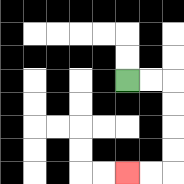{'start': '[5, 3]', 'end': '[5, 7]', 'path_directions': 'R,R,D,D,D,D,L,L', 'path_coordinates': '[[5, 3], [6, 3], [7, 3], [7, 4], [7, 5], [7, 6], [7, 7], [6, 7], [5, 7]]'}